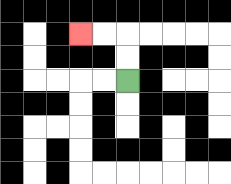{'start': '[5, 3]', 'end': '[3, 1]', 'path_directions': 'U,U,L,L', 'path_coordinates': '[[5, 3], [5, 2], [5, 1], [4, 1], [3, 1]]'}